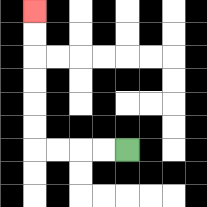{'start': '[5, 6]', 'end': '[1, 0]', 'path_directions': 'L,L,L,L,U,U,U,U,U,U', 'path_coordinates': '[[5, 6], [4, 6], [3, 6], [2, 6], [1, 6], [1, 5], [1, 4], [1, 3], [1, 2], [1, 1], [1, 0]]'}